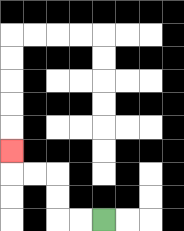{'start': '[4, 9]', 'end': '[0, 6]', 'path_directions': 'L,L,U,U,L,L,U', 'path_coordinates': '[[4, 9], [3, 9], [2, 9], [2, 8], [2, 7], [1, 7], [0, 7], [0, 6]]'}